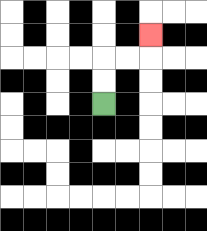{'start': '[4, 4]', 'end': '[6, 1]', 'path_directions': 'U,U,R,R,U', 'path_coordinates': '[[4, 4], [4, 3], [4, 2], [5, 2], [6, 2], [6, 1]]'}